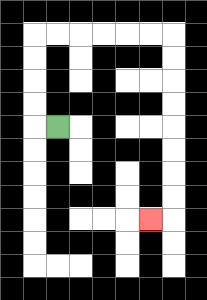{'start': '[2, 5]', 'end': '[6, 9]', 'path_directions': 'L,U,U,U,U,R,R,R,R,R,R,D,D,D,D,D,D,D,D,L', 'path_coordinates': '[[2, 5], [1, 5], [1, 4], [1, 3], [1, 2], [1, 1], [2, 1], [3, 1], [4, 1], [5, 1], [6, 1], [7, 1], [7, 2], [7, 3], [7, 4], [7, 5], [7, 6], [7, 7], [7, 8], [7, 9], [6, 9]]'}